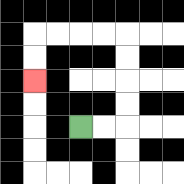{'start': '[3, 5]', 'end': '[1, 3]', 'path_directions': 'R,R,U,U,U,U,L,L,L,L,D,D', 'path_coordinates': '[[3, 5], [4, 5], [5, 5], [5, 4], [5, 3], [5, 2], [5, 1], [4, 1], [3, 1], [2, 1], [1, 1], [1, 2], [1, 3]]'}